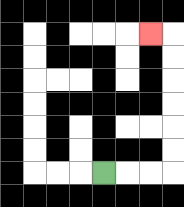{'start': '[4, 7]', 'end': '[6, 1]', 'path_directions': 'R,R,R,U,U,U,U,U,U,L', 'path_coordinates': '[[4, 7], [5, 7], [6, 7], [7, 7], [7, 6], [7, 5], [7, 4], [7, 3], [7, 2], [7, 1], [6, 1]]'}